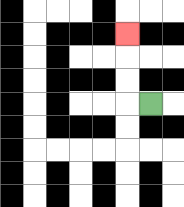{'start': '[6, 4]', 'end': '[5, 1]', 'path_directions': 'L,U,U,U', 'path_coordinates': '[[6, 4], [5, 4], [5, 3], [5, 2], [5, 1]]'}